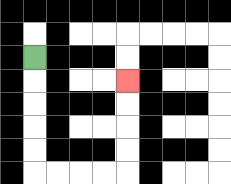{'start': '[1, 2]', 'end': '[5, 3]', 'path_directions': 'D,D,D,D,D,R,R,R,R,U,U,U,U', 'path_coordinates': '[[1, 2], [1, 3], [1, 4], [1, 5], [1, 6], [1, 7], [2, 7], [3, 7], [4, 7], [5, 7], [5, 6], [5, 5], [5, 4], [5, 3]]'}